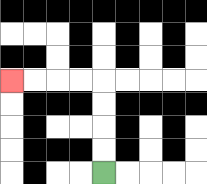{'start': '[4, 7]', 'end': '[0, 3]', 'path_directions': 'U,U,U,U,L,L,L,L', 'path_coordinates': '[[4, 7], [4, 6], [4, 5], [4, 4], [4, 3], [3, 3], [2, 3], [1, 3], [0, 3]]'}